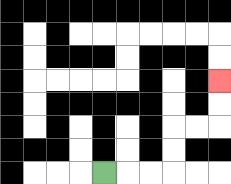{'start': '[4, 7]', 'end': '[9, 3]', 'path_directions': 'R,R,R,U,U,R,R,U,U', 'path_coordinates': '[[4, 7], [5, 7], [6, 7], [7, 7], [7, 6], [7, 5], [8, 5], [9, 5], [9, 4], [9, 3]]'}